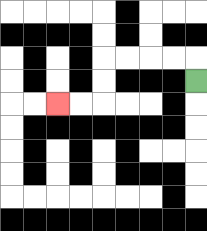{'start': '[8, 3]', 'end': '[2, 4]', 'path_directions': 'U,L,L,L,L,D,D,L,L', 'path_coordinates': '[[8, 3], [8, 2], [7, 2], [6, 2], [5, 2], [4, 2], [4, 3], [4, 4], [3, 4], [2, 4]]'}